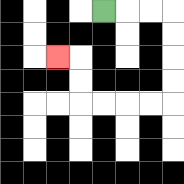{'start': '[4, 0]', 'end': '[2, 2]', 'path_directions': 'R,R,R,D,D,D,D,L,L,L,L,U,U,L', 'path_coordinates': '[[4, 0], [5, 0], [6, 0], [7, 0], [7, 1], [7, 2], [7, 3], [7, 4], [6, 4], [5, 4], [4, 4], [3, 4], [3, 3], [3, 2], [2, 2]]'}